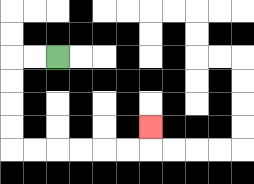{'start': '[2, 2]', 'end': '[6, 5]', 'path_directions': 'L,L,D,D,D,D,R,R,R,R,R,R,U', 'path_coordinates': '[[2, 2], [1, 2], [0, 2], [0, 3], [0, 4], [0, 5], [0, 6], [1, 6], [2, 6], [3, 6], [4, 6], [5, 6], [6, 6], [6, 5]]'}